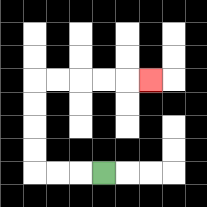{'start': '[4, 7]', 'end': '[6, 3]', 'path_directions': 'L,L,L,U,U,U,U,R,R,R,R,R', 'path_coordinates': '[[4, 7], [3, 7], [2, 7], [1, 7], [1, 6], [1, 5], [1, 4], [1, 3], [2, 3], [3, 3], [4, 3], [5, 3], [6, 3]]'}